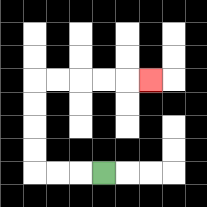{'start': '[4, 7]', 'end': '[6, 3]', 'path_directions': 'L,L,L,U,U,U,U,R,R,R,R,R', 'path_coordinates': '[[4, 7], [3, 7], [2, 7], [1, 7], [1, 6], [1, 5], [1, 4], [1, 3], [2, 3], [3, 3], [4, 3], [5, 3], [6, 3]]'}